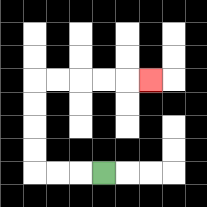{'start': '[4, 7]', 'end': '[6, 3]', 'path_directions': 'L,L,L,U,U,U,U,R,R,R,R,R', 'path_coordinates': '[[4, 7], [3, 7], [2, 7], [1, 7], [1, 6], [1, 5], [1, 4], [1, 3], [2, 3], [3, 3], [4, 3], [5, 3], [6, 3]]'}